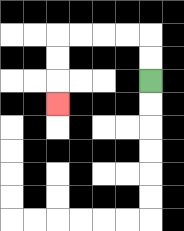{'start': '[6, 3]', 'end': '[2, 4]', 'path_directions': 'U,U,L,L,L,L,D,D,D', 'path_coordinates': '[[6, 3], [6, 2], [6, 1], [5, 1], [4, 1], [3, 1], [2, 1], [2, 2], [2, 3], [2, 4]]'}